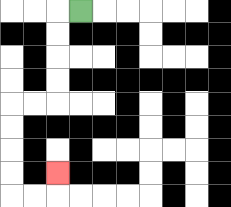{'start': '[3, 0]', 'end': '[2, 7]', 'path_directions': 'L,D,D,D,D,L,L,D,D,D,D,R,R,U', 'path_coordinates': '[[3, 0], [2, 0], [2, 1], [2, 2], [2, 3], [2, 4], [1, 4], [0, 4], [0, 5], [0, 6], [0, 7], [0, 8], [1, 8], [2, 8], [2, 7]]'}